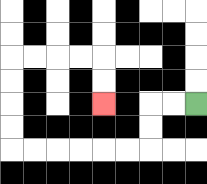{'start': '[8, 4]', 'end': '[4, 4]', 'path_directions': 'L,L,D,D,L,L,L,L,L,L,U,U,U,U,R,R,R,R,D,D', 'path_coordinates': '[[8, 4], [7, 4], [6, 4], [6, 5], [6, 6], [5, 6], [4, 6], [3, 6], [2, 6], [1, 6], [0, 6], [0, 5], [0, 4], [0, 3], [0, 2], [1, 2], [2, 2], [3, 2], [4, 2], [4, 3], [4, 4]]'}